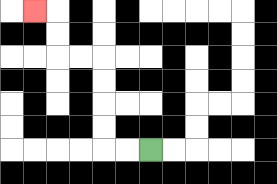{'start': '[6, 6]', 'end': '[1, 0]', 'path_directions': 'L,L,U,U,U,U,L,L,U,U,L', 'path_coordinates': '[[6, 6], [5, 6], [4, 6], [4, 5], [4, 4], [4, 3], [4, 2], [3, 2], [2, 2], [2, 1], [2, 0], [1, 0]]'}